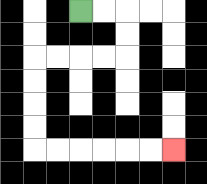{'start': '[3, 0]', 'end': '[7, 6]', 'path_directions': 'R,R,D,D,L,L,L,L,D,D,D,D,R,R,R,R,R,R', 'path_coordinates': '[[3, 0], [4, 0], [5, 0], [5, 1], [5, 2], [4, 2], [3, 2], [2, 2], [1, 2], [1, 3], [1, 4], [1, 5], [1, 6], [2, 6], [3, 6], [4, 6], [5, 6], [6, 6], [7, 6]]'}